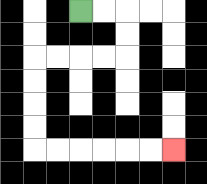{'start': '[3, 0]', 'end': '[7, 6]', 'path_directions': 'R,R,D,D,L,L,L,L,D,D,D,D,R,R,R,R,R,R', 'path_coordinates': '[[3, 0], [4, 0], [5, 0], [5, 1], [5, 2], [4, 2], [3, 2], [2, 2], [1, 2], [1, 3], [1, 4], [1, 5], [1, 6], [2, 6], [3, 6], [4, 6], [5, 6], [6, 6], [7, 6]]'}